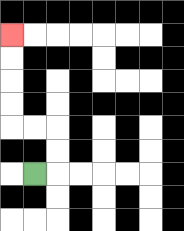{'start': '[1, 7]', 'end': '[0, 1]', 'path_directions': 'R,U,U,L,L,U,U,U,U', 'path_coordinates': '[[1, 7], [2, 7], [2, 6], [2, 5], [1, 5], [0, 5], [0, 4], [0, 3], [0, 2], [0, 1]]'}